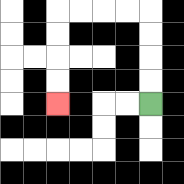{'start': '[6, 4]', 'end': '[2, 4]', 'path_directions': 'U,U,U,U,L,L,L,L,D,D,D,D', 'path_coordinates': '[[6, 4], [6, 3], [6, 2], [6, 1], [6, 0], [5, 0], [4, 0], [3, 0], [2, 0], [2, 1], [2, 2], [2, 3], [2, 4]]'}